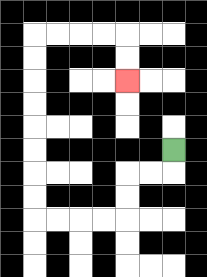{'start': '[7, 6]', 'end': '[5, 3]', 'path_directions': 'D,L,L,D,D,L,L,L,L,U,U,U,U,U,U,U,U,R,R,R,R,D,D', 'path_coordinates': '[[7, 6], [7, 7], [6, 7], [5, 7], [5, 8], [5, 9], [4, 9], [3, 9], [2, 9], [1, 9], [1, 8], [1, 7], [1, 6], [1, 5], [1, 4], [1, 3], [1, 2], [1, 1], [2, 1], [3, 1], [4, 1], [5, 1], [5, 2], [5, 3]]'}